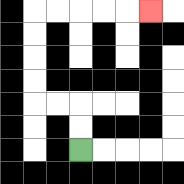{'start': '[3, 6]', 'end': '[6, 0]', 'path_directions': 'U,U,L,L,U,U,U,U,R,R,R,R,R', 'path_coordinates': '[[3, 6], [3, 5], [3, 4], [2, 4], [1, 4], [1, 3], [1, 2], [1, 1], [1, 0], [2, 0], [3, 0], [4, 0], [5, 0], [6, 0]]'}